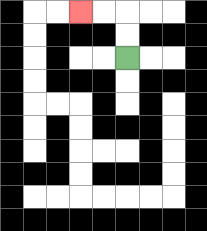{'start': '[5, 2]', 'end': '[3, 0]', 'path_directions': 'U,U,L,L', 'path_coordinates': '[[5, 2], [5, 1], [5, 0], [4, 0], [3, 0]]'}